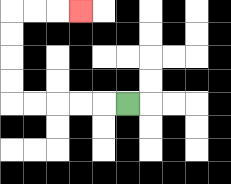{'start': '[5, 4]', 'end': '[3, 0]', 'path_directions': 'L,L,L,L,L,U,U,U,U,R,R,R', 'path_coordinates': '[[5, 4], [4, 4], [3, 4], [2, 4], [1, 4], [0, 4], [0, 3], [0, 2], [0, 1], [0, 0], [1, 0], [2, 0], [3, 0]]'}